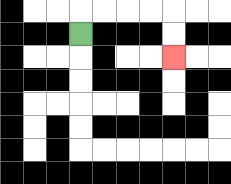{'start': '[3, 1]', 'end': '[7, 2]', 'path_directions': 'U,R,R,R,R,D,D', 'path_coordinates': '[[3, 1], [3, 0], [4, 0], [5, 0], [6, 0], [7, 0], [7, 1], [7, 2]]'}